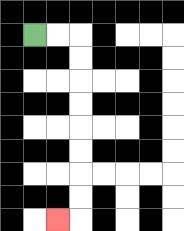{'start': '[1, 1]', 'end': '[2, 9]', 'path_directions': 'R,R,D,D,D,D,D,D,D,D,L', 'path_coordinates': '[[1, 1], [2, 1], [3, 1], [3, 2], [3, 3], [3, 4], [3, 5], [3, 6], [3, 7], [3, 8], [3, 9], [2, 9]]'}